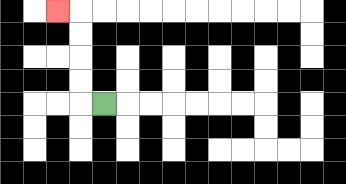{'start': '[4, 4]', 'end': '[2, 0]', 'path_directions': 'L,U,U,U,U,L', 'path_coordinates': '[[4, 4], [3, 4], [3, 3], [3, 2], [3, 1], [3, 0], [2, 0]]'}